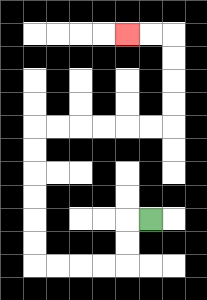{'start': '[6, 9]', 'end': '[5, 1]', 'path_directions': 'L,D,D,L,L,L,L,U,U,U,U,U,U,R,R,R,R,R,R,U,U,U,U,L,L', 'path_coordinates': '[[6, 9], [5, 9], [5, 10], [5, 11], [4, 11], [3, 11], [2, 11], [1, 11], [1, 10], [1, 9], [1, 8], [1, 7], [1, 6], [1, 5], [2, 5], [3, 5], [4, 5], [5, 5], [6, 5], [7, 5], [7, 4], [7, 3], [7, 2], [7, 1], [6, 1], [5, 1]]'}